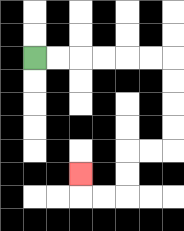{'start': '[1, 2]', 'end': '[3, 7]', 'path_directions': 'R,R,R,R,R,R,D,D,D,D,L,L,D,D,L,L,U', 'path_coordinates': '[[1, 2], [2, 2], [3, 2], [4, 2], [5, 2], [6, 2], [7, 2], [7, 3], [7, 4], [7, 5], [7, 6], [6, 6], [5, 6], [5, 7], [5, 8], [4, 8], [3, 8], [3, 7]]'}